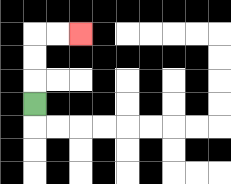{'start': '[1, 4]', 'end': '[3, 1]', 'path_directions': 'U,U,U,R,R', 'path_coordinates': '[[1, 4], [1, 3], [1, 2], [1, 1], [2, 1], [3, 1]]'}